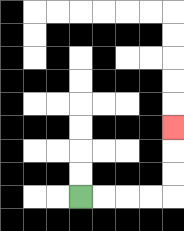{'start': '[3, 8]', 'end': '[7, 5]', 'path_directions': 'R,R,R,R,U,U,U', 'path_coordinates': '[[3, 8], [4, 8], [5, 8], [6, 8], [7, 8], [7, 7], [7, 6], [7, 5]]'}